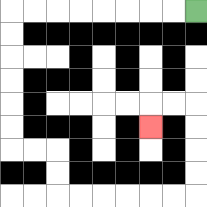{'start': '[8, 0]', 'end': '[6, 5]', 'path_directions': 'L,L,L,L,L,L,L,L,D,D,D,D,D,D,R,R,D,D,R,R,R,R,R,R,U,U,U,U,L,L,D', 'path_coordinates': '[[8, 0], [7, 0], [6, 0], [5, 0], [4, 0], [3, 0], [2, 0], [1, 0], [0, 0], [0, 1], [0, 2], [0, 3], [0, 4], [0, 5], [0, 6], [1, 6], [2, 6], [2, 7], [2, 8], [3, 8], [4, 8], [5, 8], [6, 8], [7, 8], [8, 8], [8, 7], [8, 6], [8, 5], [8, 4], [7, 4], [6, 4], [6, 5]]'}